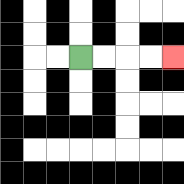{'start': '[3, 2]', 'end': '[7, 2]', 'path_directions': 'R,R,R,R', 'path_coordinates': '[[3, 2], [4, 2], [5, 2], [6, 2], [7, 2]]'}